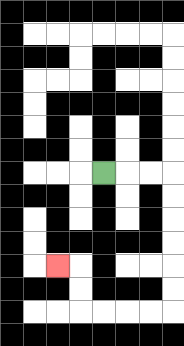{'start': '[4, 7]', 'end': '[2, 11]', 'path_directions': 'R,R,R,D,D,D,D,D,D,L,L,L,L,U,U,L', 'path_coordinates': '[[4, 7], [5, 7], [6, 7], [7, 7], [7, 8], [7, 9], [7, 10], [7, 11], [7, 12], [7, 13], [6, 13], [5, 13], [4, 13], [3, 13], [3, 12], [3, 11], [2, 11]]'}